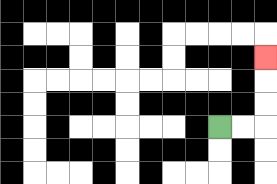{'start': '[9, 5]', 'end': '[11, 2]', 'path_directions': 'R,R,U,U,U', 'path_coordinates': '[[9, 5], [10, 5], [11, 5], [11, 4], [11, 3], [11, 2]]'}